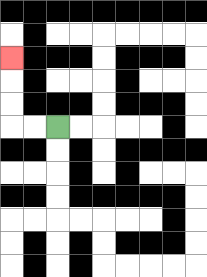{'start': '[2, 5]', 'end': '[0, 2]', 'path_directions': 'L,L,U,U,U', 'path_coordinates': '[[2, 5], [1, 5], [0, 5], [0, 4], [0, 3], [0, 2]]'}